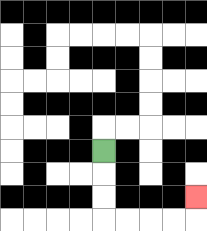{'start': '[4, 6]', 'end': '[8, 8]', 'path_directions': 'D,D,D,R,R,R,R,U', 'path_coordinates': '[[4, 6], [4, 7], [4, 8], [4, 9], [5, 9], [6, 9], [7, 9], [8, 9], [8, 8]]'}